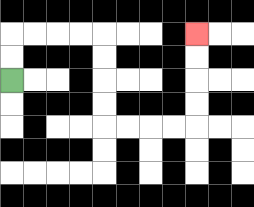{'start': '[0, 3]', 'end': '[8, 1]', 'path_directions': 'U,U,R,R,R,R,D,D,D,D,R,R,R,R,U,U,U,U', 'path_coordinates': '[[0, 3], [0, 2], [0, 1], [1, 1], [2, 1], [3, 1], [4, 1], [4, 2], [4, 3], [4, 4], [4, 5], [5, 5], [6, 5], [7, 5], [8, 5], [8, 4], [8, 3], [8, 2], [8, 1]]'}